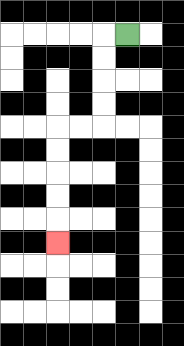{'start': '[5, 1]', 'end': '[2, 10]', 'path_directions': 'L,D,D,D,D,L,L,D,D,D,D,D', 'path_coordinates': '[[5, 1], [4, 1], [4, 2], [4, 3], [4, 4], [4, 5], [3, 5], [2, 5], [2, 6], [2, 7], [2, 8], [2, 9], [2, 10]]'}